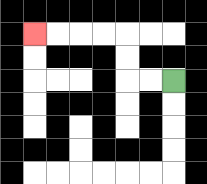{'start': '[7, 3]', 'end': '[1, 1]', 'path_directions': 'L,L,U,U,L,L,L,L', 'path_coordinates': '[[7, 3], [6, 3], [5, 3], [5, 2], [5, 1], [4, 1], [3, 1], [2, 1], [1, 1]]'}